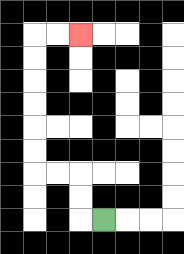{'start': '[4, 9]', 'end': '[3, 1]', 'path_directions': 'L,U,U,L,L,U,U,U,U,U,U,R,R', 'path_coordinates': '[[4, 9], [3, 9], [3, 8], [3, 7], [2, 7], [1, 7], [1, 6], [1, 5], [1, 4], [1, 3], [1, 2], [1, 1], [2, 1], [3, 1]]'}